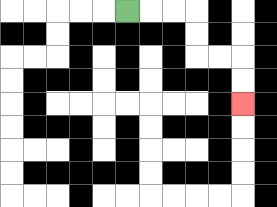{'start': '[5, 0]', 'end': '[10, 4]', 'path_directions': 'R,R,R,D,D,R,R,D,D', 'path_coordinates': '[[5, 0], [6, 0], [7, 0], [8, 0], [8, 1], [8, 2], [9, 2], [10, 2], [10, 3], [10, 4]]'}